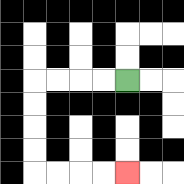{'start': '[5, 3]', 'end': '[5, 7]', 'path_directions': 'L,L,L,L,D,D,D,D,R,R,R,R', 'path_coordinates': '[[5, 3], [4, 3], [3, 3], [2, 3], [1, 3], [1, 4], [1, 5], [1, 6], [1, 7], [2, 7], [3, 7], [4, 7], [5, 7]]'}